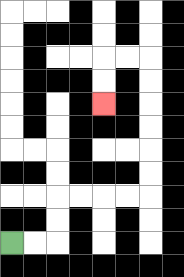{'start': '[0, 10]', 'end': '[4, 4]', 'path_directions': 'R,R,U,U,R,R,R,R,U,U,U,U,U,U,L,L,D,D', 'path_coordinates': '[[0, 10], [1, 10], [2, 10], [2, 9], [2, 8], [3, 8], [4, 8], [5, 8], [6, 8], [6, 7], [6, 6], [6, 5], [6, 4], [6, 3], [6, 2], [5, 2], [4, 2], [4, 3], [4, 4]]'}